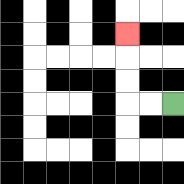{'start': '[7, 4]', 'end': '[5, 1]', 'path_directions': 'L,L,U,U,U', 'path_coordinates': '[[7, 4], [6, 4], [5, 4], [5, 3], [5, 2], [5, 1]]'}